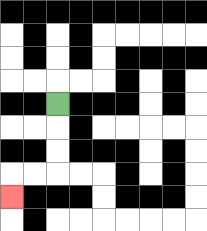{'start': '[2, 4]', 'end': '[0, 8]', 'path_directions': 'D,D,D,L,L,D', 'path_coordinates': '[[2, 4], [2, 5], [2, 6], [2, 7], [1, 7], [0, 7], [0, 8]]'}